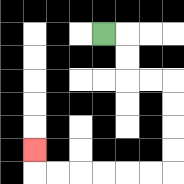{'start': '[4, 1]', 'end': '[1, 6]', 'path_directions': 'R,D,D,R,R,D,D,D,D,L,L,L,L,L,L,U', 'path_coordinates': '[[4, 1], [5, 1], [5, 2], [5, 3], [6, 3], [7, 3], [7, 4], [7, 5], [7, 6], [7, 7], [6, 7], [5, 7], [4, 7], [3, 7], [2, 7], [1, 7], [1, 6]]'}